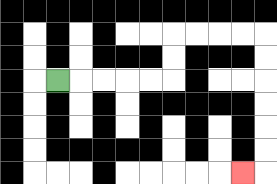{'start': '[2, 3]', 'end': '[10, 7]', 'path_directions': 'R,R,R,R,R,U,U,R,R,R,R,D,D,D,D,D,D,L', 'path_coordinates': '[[2, 3], [3, 3], [4, 3], [5, 3], [6, 3], [7, 3], [7, 2], [7, 1], [8, 1], [9, 1], [10, 1], [11, 1], [11, 2], [11, 3], [11, 4], [11, 5], [11, 6], [11, 7], [10, 7]]'}